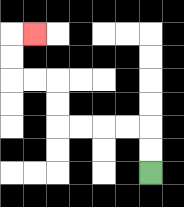{'start': '[6, 7]', 'end': '[1, 1]', 'path_directions': 'U,U,L,L,L,L,U,U,L,L,U,U,R', 'path_coordinates': '[[6, 7], [6, 6], [6, 5], [5, 5], [4, 5], [3, 5], [2, 5], [2, 4], [2, 3], [1, 3], [0, 3], [0, 2], [0, 1], [1, 1]]'}